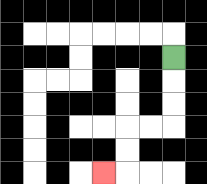{'start': '[7, 2]', 'end': '[4, 7]', 'path_directions': 'D,D,D,L,L,D,D,L', 'path_coordinates': '[[7, 2], [7, 3], [7, 4], [7, 5], [6, 5], [5, 5], [5, 6], [5, 7], [4, 7]]'}